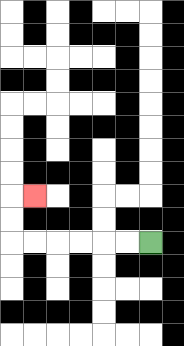{'start': '[6, 10]', 'end': '[1, 8]', 'path_directions': 'L,L,L,L,L,L,U,U,R', 'path_coordinates': '[[6, 10], [5, 10], [4, 10], [3, 10], [2, 10], [1, 10], [0, 10], [0, 9], [0, 8], [1, 8]]'}